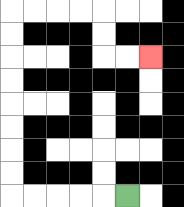{'start': '[5, 8]', 'end': '[6, 2]', 'path_directions': 'L,L,L,L,L,U,U,U,U,U,U,U,U,R,R,R,R,D,D,R,R', 'path_coordinates': '[[5, 8], [4, 8], [3, 8], [2, 8], [1, 8], [0, 8], [0, 7], [0, 6], [0, 5], [0, 4], [0, 3], [0, 2], [0, 1], [0, 0], [1, 0], [2, 0], [3, 0], [4, 0], [4, 1], [4, 2], [5, 2], [6, 2]]'}